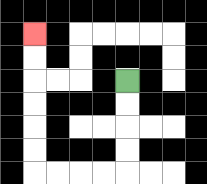{'start': '[5, 3]', 'end': '[1, 1]', 'path_directions': 'D,D,D,D,L,L,L,L,U,U,U,U,U,U', 'path_coordinates': '[[5, 3], [5, 4], [5, 5], [5, 6], [5, 7], [4, 7], [3, 7], [2, 7], [1, 7], [1, 6], [1, 5], [1, 4], [1, 3], [1, 2], [1, 1]]'}